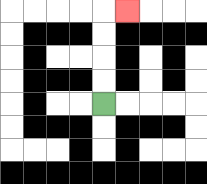{'start': '[4, 4]', 'end': '[5, 0]', 'path_directions': 'U,U,U,U,R', 'path_coordinates': '[[4, 4], [4, 3], [4, 2], [4, 1], [4, 0], [5, 0]]'}